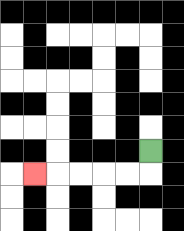{'start': '[6, 6]', 'end': '[1, 7]', 'path_directions': 'D,L,L,L,L,L', 'path_coordinates': '[[6, 6], [6, 7], [5, 7], [4, 7], [3, 7], [2, 7], [1, 7]]'}